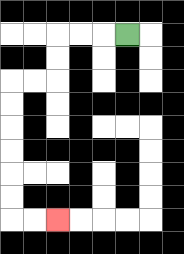{'start': '[5, 1]', 'end': '[2, 9]', 'path_directions': 'L,L,L,D,D,L,L,D,D,D,D,D,D,R,R', 'path_coordinates': '[[5, 1], [4, 1], [3, 1], [2, 1], [2, 2], [2, 3], [1, 3], [0, 3], [0, 4], [0, 5], [0, 6], [0, 7], [0, 8], [0, 9], [1, 9], [2, 9]]'}